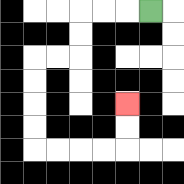{'start': '[6, 0]', 'end': '[5, 4]', 'path_directions': 'L,L,L,D,D,L,L,D,D,D,D,R,R,R,R,U,U', 'path_coordinates': '[[6, 0], [5, 0], [4, 0], [3, 0], [3, 1], [3, 2], [2, 2], [1, 2], [1, 3], [1, 4], [1, 5], [1, 6], [2, 6], [3, 6], [4, 6], [5, 6], [5, 5], [5, 4]]'}